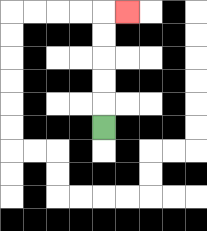{'start': '[4, 5]', 'end': '[5, 0]', 'path_directions': 'U,U,U,U,U,R', 'path_coordinates': '[[4, 5], [4, 4], [4, 3], [4, 2], [4, 1], [4, 0], [5, 0]]'}